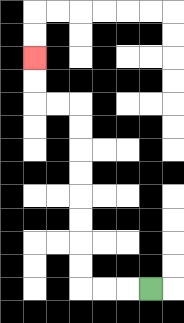{'start': '[6, 12]', 'end': '[1, 2]', 'path_directions': 'L,L,L,U,U,U,U,U,U,U,U,L,L,U,U', 'path_coordinates': '[[6, 12], [5, 12], [4, 12], [3, 12], [3, 11], [3, 10], [3, 9], [3, 8], [3, 7], [3, 6], [3, 5], [3, 4], [2, 4], [1, 4], [1, 3], [1, 2]]'}